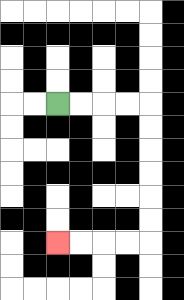{'start': '[2, 4]', 'end': '[2, 10]', 'path_directions': 'R,R,R,R,D,D,D,D,D,D,L,L,L,L', 'path_coordinates': '[[2, 4], [3, 4], [4, 4], [5, 4], [6, 4], [6, 5], [6, 6], [6, 7], [6, 8], [6, 9], [6, 10], [5, 10], [4, 10], [3, 10], [2, 10]]'}